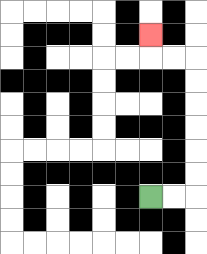{'start': '[6, 8]', 'end': '[6, 1]', 'path_directions': 'R,R,U,U,U,U,U,U,L,L,U', 'path_coordinates': '[[6, 8], [7, 8], [8, 8], [8, 7], [8, 6], [8, 5], [8, 4], [8, 3], [8, 2], [7, 2], [6, 2], [6, 1]]'}